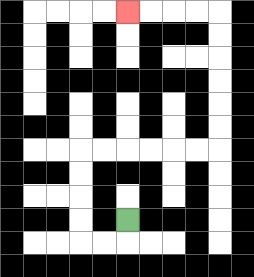{'start': '[5, 9]', 'end': '[5, 0]', 'path_directions': 'D,L,L,U,U,U,U,R,R,R,R,R,R,U,U,U,U,U,U,L,L,L,L', 'path_coordinates': '[[5, 9], [5, 10], [4, 10], [3, 10], [3, 9], [3, 8], [3, 7], [3, 6], [4, 6], [5, 6], [6, 6], [7, 6], [8, 6], [9, 6], [9, 5], [9, 4], [9, 3], [9, 2], [9, 1], [9, 0], [8, 0], [7, 0], [6, 0], [5, 0]]'}